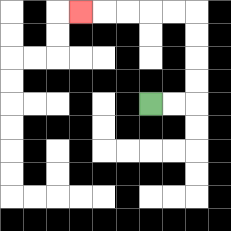{'start': '[6, 4]', 'end': '[3, 0]', 'path_directions': 'R,R,U,U,U,U,L,L,L,L,L', 'path_coordinates': '[[6, 4], [7, 4], [8, 4], [8, 3], [8, 2], [8, 1], [8, 0], [7, 0], [6, 0], [5, 0], [4, 0], [3, 0]]'}